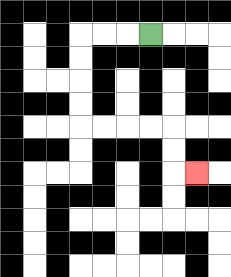{'start': '[6, 1]', 'end': '[8, 7]', 'path_directions': 'L,L,L,D,D,D,D,R,R,R,R,D,D,R', 'path_coordinates': '[[6, 1], [5, 1], [4, 1], [3, 1], [3, 2], [3, 3], [3, 4], [3, 5], [4, 5], [5, 5], [6, 5], [7, 5], [7, 6], [7, 7], [8, 7]]'}